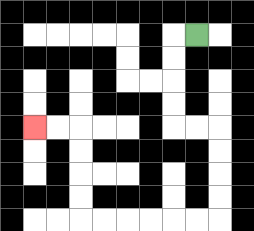{'start': '[8, 1]', 'end': '[1, 5]', 'path_directions': 'L,D,D,D,D,R,R,D,D,D,D,L,L,L,L,L,L,U,U,U,U,L,L', 'path_coordinates': '[[8, 1], [7, 1], [7, 2], [7, 3], [7, 4], [7, 5], [8, 5], [9, 5], [9, 6], [9, 7], [9, 8], [9, 9], [8, 9], [7, 9], [6, 9], [5, 9], [4, 9], [3, 9], [3, 8], [3, 7], [3, 6], [3, 5], [2, 5], [1, 5]]'}